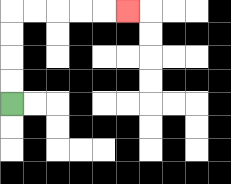{'start': '[0, 4]', 'end': '[5, 0]', 'path_directions': 'U,U,U,U,R,R,R,R,R', 'path_coordinates': '[[0, 4], [0, 3], [0, 2], [0, 1], [0, 0], [1, 0], [2, 0], [3, 0], [4, 0], [5, 0]]'}